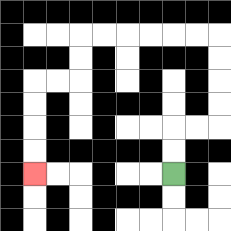{'start': '[7, 7]', 'end': '[1, 7]', 'path_directions': 'U,U,R,R,U,U,U,U,L,L,L,L,L,L,D,D,L,L,D,D,D,D', 'path_coordinates': '[[7, 7], [7, 6], [7, 5], [8, 5], [9, 5], [9, 4], [9, 3], [9, 2], [9, 1], [8, 1], [7, 1], [6, 1], [5, 1], [4, 1], [3, 1], [3, 2], [3, 3], [2, 3], [1, 3], [1, 4], [1, 5], [1, 6], [1, 7]]'}